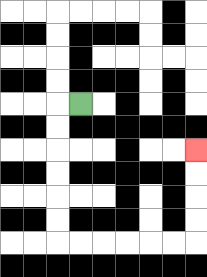{'start': '[3, 4]', 'end': '[8, 6]', 'path_directions': 'L,D,D,D,D,D,D,R,R,R,R,R,R,U,U,U,U', 'path_coordinates': '[[3, 4], [2, 4], [2, 5], [2, 6], [2, 7], [2, 8], [2, 9], [2, 10], [3, 10], [4, 10], [5, 10], [6, 10], [7, 10], [8, 10], [8, 9], [8, 8], [8, 7], [8, 6]]'}